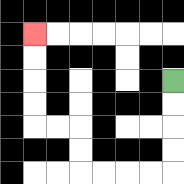{'start': '[7, 3]', 'end': '[1, 1]', 'path_directions': 'D,D,D,D,L,L,L,L,U,U,L,L,U,U,U,U', 'path_coordinates': '[[7, 3], [7, 4], [7, 5], [7, 6], [7, 7], [6, 7], [5, 7], [4, 7], [3, 7], [3, 6], [3, 5], [2, 5], [1, 5], [1, 4], [1, 3], [1, 2], [1, 1]]'}